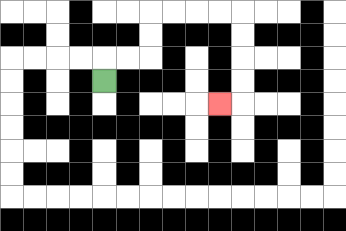{'start': '[4, 3]', 'end': '[9, 4]', 'path_directions': 'U,R,R,U,U,R,R,R,R,D,D,D,D,L', 'path_coordinates': '[[4, 3], [4, 2], [5, 2], [6, 2], [6, 1], [6, 0], [7, 0], [8, 0], [9, 0], [10, 0], [10, 1], [10, 2], [10, 3], [10, 4], [9, 4]]'}